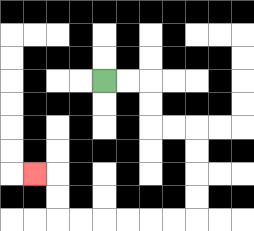{'start': '[4, 3]', 'end': '[1, 7]', 'path_directions': 'R,R,D,D,R,R,D,D,D,D,L,L,L,L,L,L,U,U,L', 'path_coordinates': '[[4, 3], [5, 3], [6, 3], [6, 4], [6, 5], [7, 5], [8, 5], [8, 6], [8, 7], [8, 8], [8, 9], [7, 9], [6, 9], [5, 9], [4, 9], [3, 9], [2, 9], [2, 8], [2, 7], [1, 7]]'}